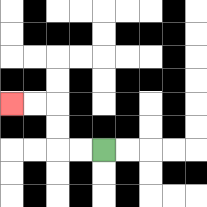{'start': '[4, 6]', 'end': '[0, 4]', 'path_directions': 'L,L,U,U,L,L', 'path_coordinates': '[[4, 6], [3, 6], [2, 6], [2, 5], [2, 4], [1, 4], [0, 4]]'}